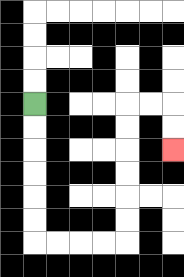{'start': '[1, 4]', 'end': '[7, 6]', 'path_directions': 'D,D,D,D,D,D,R,R,R,R,U,U,U,U,U,U,R,R,D,D', 'path_coordinates': '[[1, 4], [1, 5], [1, 6], [1, 7], [1, 8], [1, 9], [1, 10], [2, 10], [3, 10], [4, 10], [5, 10], [5, 9], [5, 8], [5, 7], [5, 6], [5, 5], [5, 4], [6, 4], [7, 4], [7, 5], [7, 6]]'}